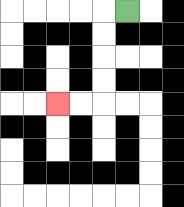{'start': '[5, 0]', 'end': '[2, 4]', 'path_directions': 'L,D,D,D,D,L,L', 'path_coordinates': '[[5, 0], [4, 0], [4, 1], [4, 2], [4, 3], [4, 4], [3, 4], [2, 4]]'}